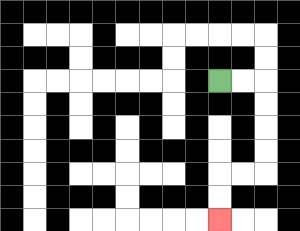{'start': '[9, 3]', 'end': '[9, 9]', 'path_directions': 'R,R,D,D,D,D,L,L,D,D', 'path_coordinates': '[[9, 3], [10, 3], [11, 3], [11, 4], [11, 5], [11, 6], [11, 7], [10, 7], [9, 7], [9, 8], [9, 9]]'}